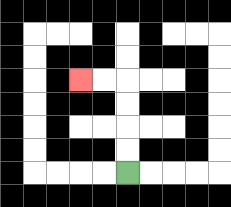{'start': '[5, 7]', 'end': '[3, 3]', 'path_directions': 'U,U,U,U,L,L', 'path_coordinates': '[[5, 7], [5, 6], [5, 5], [5, 4], [5, 3], [4, 3], [3, 3]]'}